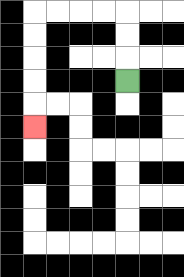{'start': '[5, 3]', 'end': '[1, 5]', 'path_directions': 'U,U,U,L,L,L,L,D,D,D,D,D', 'path_coordinates': '[[5, 3], [5, 2], [5, 1], [5, 0], [4, 0], [3, 0], [2, 0], [1, 0], [1, 1], [1, 2], [1, 3], [1, 4], [1, 5]]'}